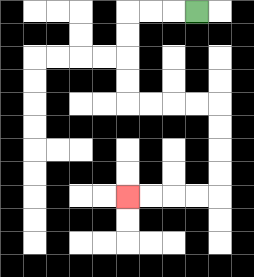{'start': '[8, 0]', 'end': '[5, 8]', 'path_directions': 'L,L,L,D,D,D,D,R,R,R,R,D,D,D,D,L,L,L,L', 'path_coordinates': '[[8, 0], [7, 0], [6, 0], [5, 0], [5, 1], [5, 2], [5, 3], [5, 4], [6, 4], [7, 4], [8, 4], [9, 4], [9, 5], [9, 6], [9, 7], [9, 8], [8, 8], [7, 8], [6, 8], [5, 8]]'}